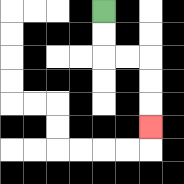{'start': '[4, 0]', 'end': '[6, 5]', 'path_directions': 'D,D,R,R,D,D,D', 'path_coordinates': '[[4, 0], [4, 1], [4, 2], [5, 2], [6, 2], [6, 3], [6, 4], [6, 5]]'}